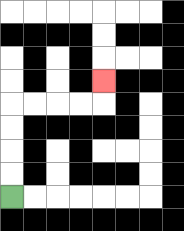{'start': '[0, 8]', 'end': '[4, 3]', 'path_directions': 'U,U,U,U,R,R,R,R,U', 'path_coordinates': '[[0, 8], [0, 7], [0, 6], [0, 5], [0, 4], [1, 4], [2, 4], [3, 4], [4, 4], [4, 3]]'}